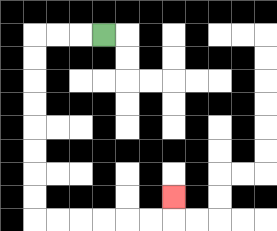{'start': '[4, 1]', 'end': '[7, 8]', 'path_directions': 'L,L,L,D,D,D,D,D,D,D,D,R,R,R,R,R,R,U', 'path_coordinates': '[[4, 1], [3, 1], [2, 1], [1, 1], [1, 2], [1, 3], [1, 4], [1, 5], [1, 6], [1, 7], [1, 8], [1, 9], [2, 9], [3, 9], [4, 9], [5, 9], [6, 9], [7, 9], [7, 8]]'}